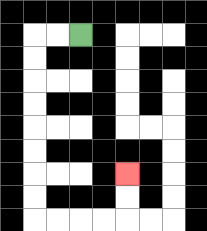{'start': '[3, 1]', 'end': '[5, 7]', 'path_directions': 'L,L,D,D,D,D,D,D,D,D,R,R,R,R,U,U', 'path_coordinates': '[[3, 1], [2, 1], [1, 1], [1, 2], [1, 3], [1, 4], [1, 5], [1, 6], [1, 7], [1, 8], [1, 9], [2, 9], [3, 9], [4, 9], [5, 9], [5, 8], [5, 7]]'}